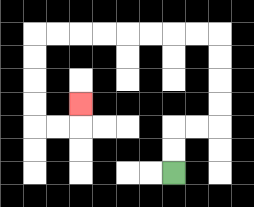{'start': '[7, 7]', 'end': '[3, 4]', 'path_directions': 'U,U,R,R,U,U,U,U,L,L,L,L,L,L,L,L,D,D,D,D,R,R,U', 'path_coordinates': '[[7, 7], [7, 6], [7, 5], [8, 5], [9, 5], [9, 4], [9, 3], [9, 2], [9, 1], [8, 1], [7, 1], [6, 1], [5, 1], [4, 1], [3, 1], [2, 1], [1, 1], [1, 2], [1, 3], [1, 4], [1, 5], [2, 5], [3, 5], [3, 4]]'}